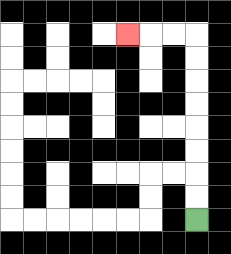{'start': '[8, 9]', 'end': '[5, 1]', 'path_directions': 'U,U,U,U,U,U,U,U,L,L,L', 'path_coordinates': '[[8, 9], [8, 8], [8, 7], [8, 6], [8, 5], [8, 4], [8, 3], [8, 2], [8, 1], [7, 1], [6, 1], [5, 1]]'}